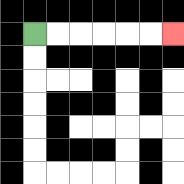{'start': '[1, 1]', 'end': '[7, 1]', 'path_directions': 'R,R,R,R,R,R', 'path_coordinates': '[[1, 1], [2, 1], [3, 1], [4, 1], [5, 1], [6, 1], [7, 1]]'}